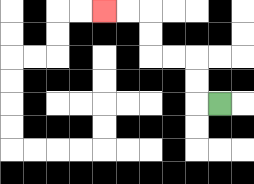{'start': '[9, 4]', 'end': '[4, 0]', 'path_directions': 'L,U,U,L,L,U,U,L,L', 'path_coordinates': '[[9, 4], [8, 4], [8, 3], [8, 2], [7, 2], [6, 2], [6, 1], [6, 0], [5, 0], [4, 0]]'}